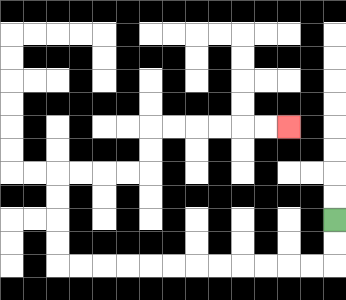{'start': '[14, 9]', 'end': '[12, 5]', 'path_directions': 'D,D,L,L,L,L,L,L,L,L,L,L,L,L,U,U,U,U,R,R,R,R,U,U,R,R,R,R,R,R', 'path_coordinates': '[[14, 9], [14, 10], [14, 11], [13, 11], [12, 11], [11, 11], [10, 11], [9, 11], [8, 11], [7, 11], [6, 11], [5, 11], [4, 11], [3, 11], [2, 11], [2, 10], [2, 9], [2, 8], [2, 7], [3, 7], [4, 7], [5, 7], [6, 7], [6, 6], [6, 5], [7, 5], [8, 5], [9, 5], [10, 5], [11, 5], [12, 5]]'}